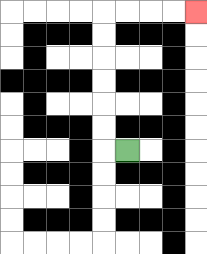{'start': '[5, 6]', 'end': '[8, 0]', 'path_directions': 'L,U,U,U,U,U,U,R,R,R,R', 'path_coordinates': '[[5, 6], [4, 6], [4, 5], [4, 4], [4, 3], [4, 2], [4, 1], [4, 0], [5, 0], [6, 0], [7, 0], [8, 0]]'}